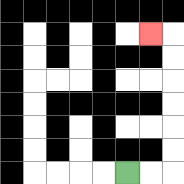{'start': '[5, 7]', 'end': '[6, 1]', 'path_directions': 'R,R,U,U,U,U,U,U,L', 'path_coordinates': '[[5, 7], [6, 7], [7, 7], [7, 6], [7, 5], [7, 4], [7, 3], [7, 2], [7, 1], [6, 1]]'}